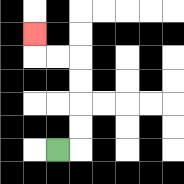{'start': '[2, 6]', 'end': '[1, 1]', 'path_directions': 'R,U,U,U,U,L,L,U', 'path_coordinates': '[[2, 6], [3, 6], [3, 5], [3, 4], [3, 3], [3, 2], [2, 2], [1, 2], [1, 1]]'}